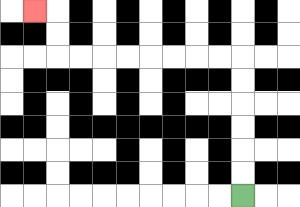{'start': '[10, 8]', 'end': '[1, 0]', 'path_directions': 'U,U,U,U,U,U,L,L,L,L,L,L,L,L,U,U,L', 'path_coordinates': '[[10, 8], [10, 7], [10, 6], [10, 5], [10, 4], [10, 3], [10, 2], [9, 2], [8, 2], [7, 2], [6, 2], [5, 2], [4, 2], [3, 2], [2, 2], [2, 1], [2, 0], [1, 0]]'}